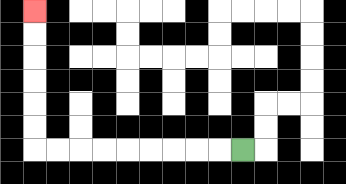{'start': '[10, 6]', 'end': '[1, 0]', 'path_directions': 'L,L,L,L,L,L,L,L,L,U,U,U,U,U,U', 'path_coordinates': '[[10, 6], [9, 6], [8, 6], [7, 6], [6, 6], [5, 6], [4, 6], [3, 6], [2, 6], [1, 6], [1, 5], [1, 4], [1, 3], [1, 2], [1, 1], [1, 0]]'}